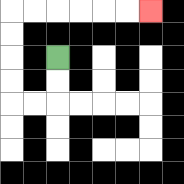{'start': '[2, 2]', 'end': '[6, 0]', 'path_directions': 'D,D,L,L,U,U,U,U,R,R,R,R,R,R', 'path_coordinates': '[[2, 2], [2, 3], [2, 4], [1, 4], [0, 4], [0, 3], [0, 2], [0, 1], [0, 0], [1, 0], [2, 0], [3, 0], [4, 0], [5, 0], [6, 0]]'}